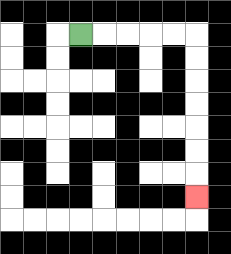{'start': '[3, 1]', 'end': '[8, 8]', 'path_directions': 'R,R,R,R,R,D,D,D,D,D,D,D', 'path_coordinates': '[[3, 1], [4, 1], [5, 1], [6, 1], [7, 1], [8, 1], [8, 2], [8, 3], [8, 4], [8, 5], [8, 6], [8, 7], [8, 8]]'}